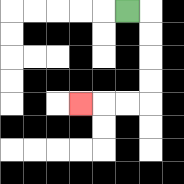{'start': '[5, 0]', 'end': '[3, 4]', 'path_directions': 'R,D,D,D,D,L,L,L', 'path_coordinates': '[[5, 0], [6, 0], [6, 1], [6, 2], [6, 3], [6, 4], [5, 4], [4, 4], [3, 4]]'}